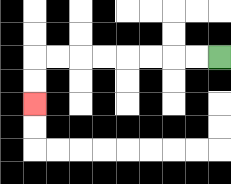{'start': '[9, 2]', 'end': '[1, 4]', 'path_directions': 'L,L,L,L,L,L,L,L,D,D', 'path_coordinates': '[[9, 2], [8, 2], [7, 2], [6, 2], [5, 2], [4, 2], [3, 2], [2, 2], [1, 2], [1, 3], [1, 4]]'}